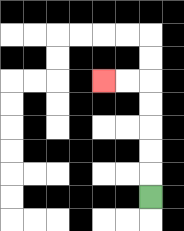{'start': '[6, 8]', 'end': '[4, 3]', 'path_directions': 'U,U,U,U,U,L,L', 'path_coordinates': '[[6, 8], [6, 7], [6, 6], [6, 5], [6, 4], [6, 3], [5, 3], [4, 3]]'}